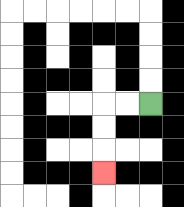{'start': '[6, 4]', 'end': '[4, 7]', 'path_directions': 'L,L,D,D,D', 'path_coordinates': '[[6, 4], [5, 4], [4, 4], [4, 5], [4, 6], [4, 7]]'}